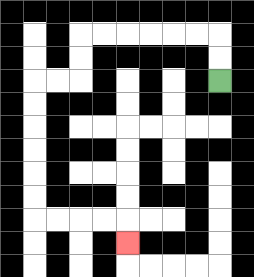{'start': '[9, 3]', 'end': '[5, 10]', 'path_directions': 'U,U,L,L,L,L,L,L,D,D,L,L,D,D,D,D,D,D,R,R,R,R,D', 'path_coordinates': '[[9, 3], [9, 2], [9, 1], [8, 1], [7, 1], [6, 1], [5, 1], [4, 1], [3, 1], [3, 2], [3, 3], [2, 3], [1, 3], [1, 4], [1, 5], [1, 6], [1, 7], [1, 8], [1, 9], [2, 9], [3, 9], [4, 9], [5, 9], [5, 10]]'}